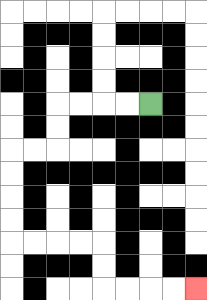{'start': '[6, 4]', 'end': '[8, 12]', 'path_directions': 'L,L,L,L,D,D,L,L,D,D,D,D,R,R,R,R,D,D,R,R,R,R', 'path_coordinates': '[[6, 4], [5, 4], [4, 4], [3, 4], [2, 4], [2, 5], [2, 6], [1, 6], [0, 6], [0, 7], [0, 8], [0, 9], [0, 10], [1, 10], [2, 10], [3, 10], [4, 10], [4, 11], [4, 12], [5, 12], [6, 12], [7, 12], [8, 12]]'}